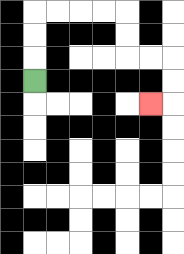{'start': '[1, 3]', 'end': '[6, 4]', 'path_directions': 'U,U,U,R,R,R,R,D,D,R,R,D,D,L', 'path_coordinates': '[[1, 3], [1, 2], [1, 1], [1, 0], [2, 0], [3, 0], [4, 0], [5, 0], [5, 1], [5, 2], [6, 2], [7, 2], [7, 3], [7, 4], [6, 4]]'}